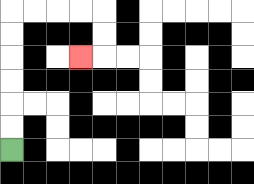{'start': '[0, 6]', 'end': '[3, 2]', 'path_directions': 'U,U,U,U,U,U,R,R,R,R,D,D,L', 'path_coordinates': '[[0, 6], [0, 5], [0, 4], [0, 3], [0, 2], [0, 1], [0, 0], [1, 0], [2, 0], [3, 0], [4, 0], [4, 1], [4, 2], [3, 2]]'}